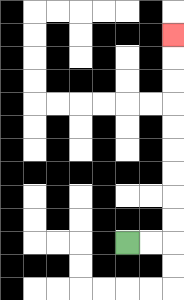{'start': '[5, 10]', 'end': '[7, 1]', 'path_directions': 'R,R,U,U,U,U,U,U,U,U,U', 'path_coordinates': '[[5, 10], [6, 10], [7, 10], [7, 9], [7, 8], [7, 7], [7, 6], [7, 5], [7, 4], [7, 3], [7, 2], [7, 1]]'}